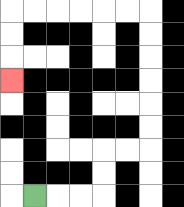{'start': '[1, 8]', 'end': '[0, 3]', 'path_directions': 'R,R,R,U,U,R,R,U,U,U,U,U,U,L,L,L,L,L,L,D,D,D', 'path_coordinates': '[[1, 8], [2, 8], [3, 8], [4, 8], [4, 7], [4, 6], [5, 6], [6, 6], [6, 5], [6, 4], [6, 3], [6, 2], [6, 1], [6, 0], [5, 0], [4, 0], [3, 0], [2, 0], [1, 0], [0, 0], [0, 1], [0, 2], [0, 3]]'}